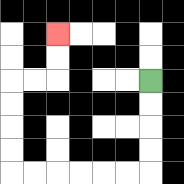{'start': '[6, 3]', 'end': '[2, 1]', 'path_directions': 'D,D,D,D,L,L,L,L,L,L,U,U,U,U,R,R,U,U', 'path_coordinates': '[[6, 3], [6, 4], [6, 5], [6, 6], [6, 7], [5, 7], [4, 7], [3, 7], [2, 7], [1, 7], [0, 7], [0, 6], [0, 5], [0, 4], [0, 3], [1, 3], [2, 3], [2, 2], [2, 1]]'}